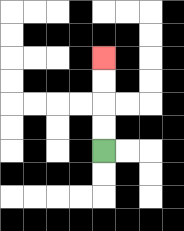{'start': '[4, 6]', 'end': '[4, 2]', 'path_directions': 'U,U,U,U', 'path_coordinates': '[[4, 6], [4, 5], [4, 4], [4, 3], [4, 2]]'}